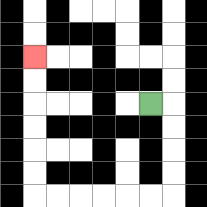{'start': '[6, 4]', 'end': '[1, 2]', 'path_directions': 'R,D,D,D,D,L,L,L,L,L,L,U,U,U,U,U,U', 'path_coordinates': '[[6, 4], [7, 4], [7, 5], [7, 6], [7, 7], [7, 8], [6, 8], [5, 8], [4, 8], [3, 8], [2, 8], [1, 8], [1, 7], [1, 6], [1, 5], [1, 4], [1, 3], [1, 2]]'}